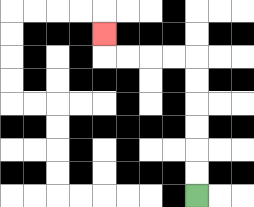{'start': '[8, 8]', 'end': '[4, 1]', 'path_directions': 'U,U,U,U,U,U,L,L,L,L,U', 'path_coordinates': '[[8, 8], [8, 7], [8, 6], [8, 5], [8, 4], [8, 3], [8, 2], [7, 2], [6, 2], [5, 2], [4, 2], [4, 1]]'}